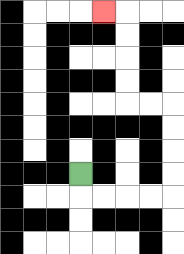{'start': '[3, 7]', 'end': '[4, 0]', 'path_directions': 'D,R,R,R,R,U,U,U,U,L,L,U,U,U,U,L', 'path_coordinates': '[[3, 7], [3, 8], [4, 8], [5, 8], [6, 8], [7, 8], [7, 7], [7, 6], [7, 5], [7, 4], [6, 4], [5, 4], [5, 3], [5, 2], [5, 1], [5, 0], [4, 0]]'}